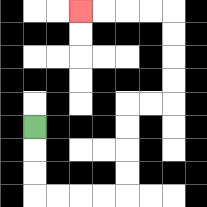{'start': '[1, 5]', 'end': '[3, 0]', 'path_directions': 'D,D,D,R,R,R,R,U,U,U,U,R,R,U,U,U,U,L,L,L,L', 'path_coordinates': '[[1, 5], [1, 6], [1, 7], [1, 8], [2, 8], [3, 8], [4, 8], [5, 8], [5, 7], [5, 6], [5, 5], [5, 4], [6, 4], [7, 4], [7, 3], [7, 2], [7, 1], [7, 0], [6, 0], [5, 0], [4, 0], [3, 0]]'}